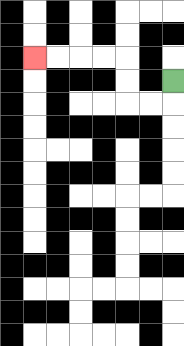{'start': '[7, 3]', 'end': '[1, 2]', 'path_directions': 'D,L,L,U,U,L,L,L,L', 'path_coordinates': '[[7, 3], [7, 4], [6, 4], [5, 4], [5, 3], [5, 2], [4, 2], [3, 2], [2, 2], [1, 2]]'}